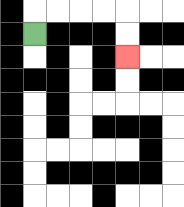{'start': '[1, 1]', 'end': '[5, 2]', 'path_directions': 'U,R,R,R,R,D,D', 'path_coordinates': '[[1, 1], [1, 0], [2, 0], [3, 0], [4, 0], [5, 0], [5, 1], [5, 2]]'}